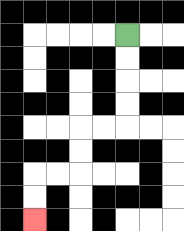{'start': '[5, 1]', 'end': '[1, 9]', 'path_directions': 'D,D,D,D,L,L,D,D,L,L,D,D', 'path_coordinates': '[[5, 1], [5, 2], [5, 3], [5, 4], [5, 5], [4, 5], [3, 5], [3, 6], [3, 7], [2, 7], [1, 7], [1, 8], [1, 9]]'}